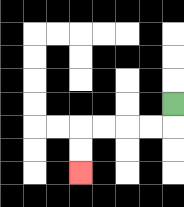{'start': '[7, 4]', 'end': '[3, 7]', 'path_directions': 'D,L,L,L,L,D,D', 'path_coordinates': '[[7, 4], [7, 5], [6, 5], [5, 5], [4, 5], [3, 5], [3, 6], [3, 7]]'}